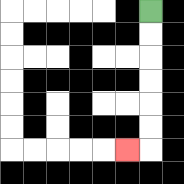{'start': '[6, 0]', 'end': '[5, 6]', 'path_directions': 'D,D,D,D,D,D,L', 'path_coordinates': '[[6, 0], [6, 1], [6, 2], [6, 3], [6, 4], [6, 5], [6, 6], [5, 6]]'}